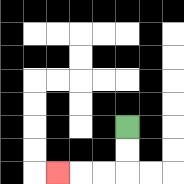{'start': '[5, 5]', 'end': '[2, 7]', 'path_directions': 'D,D,L,L,L', 'path_coordinates': '[[5, 5], [5, 6], [5, 7], [4, 7], [3, 7], [2, 7]]'}